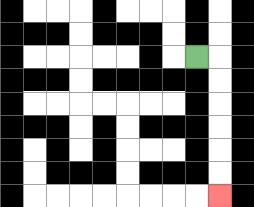{'start': '[8, 2]', 'end': '[9, 8]', 'path_directions': 'R,D,D,D,D,D,D', 'path_coordinates': '[[8, 2], [9, 2], [9, 3], [9, 4], [9, 5], [9, 6], [9, 7], [9, 8]]'}